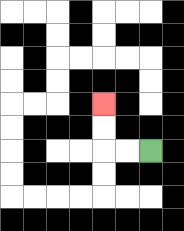{'start': '[6, 6]', 'end': '[4, 4]', 'path_directions': 'L,L,U,U', 'path_coordinates': '[[6, 6], [5, 6], [4, 6], [4, 5], [4, 4]]'}